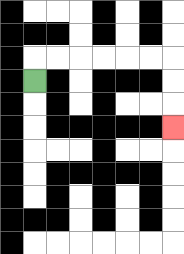{'start': '[1, 3]', 'end': '[7, 5]', 'path_directions': 'U,R,R,R,R,R,R,D,D,D', 'path_coordinates': '[[1, 3], [1, 2], [2, 2], [3, 2], [4, 2], [5, 2], [6, 2], [7, 2], [7, 3], [7, 4], [7, 5]]'}